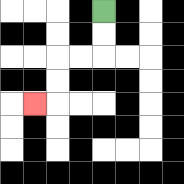{'start': '[4, 0]', 'end': '[1, 4]', 'path_directions': 'D,D,L,L,D,D,L', 'path_coordinates': '[[4, 0], [4, 1], [4, 2], [3, 2], [2, 2], [2, 3], [2, 4], [1, 4]]'}